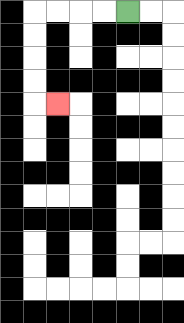{'start': '[5, 0]', 'end': '[2, 4]', 'path_directions': 'L,L,L,L,D,D,D,D,R', 'path_coordinates': '[[5, 0], [4, 0], [3, 0], [2, 0], [1, 0], [1, 1], [1, 2], [1, 3], [1, 4], [2, 4]]'}